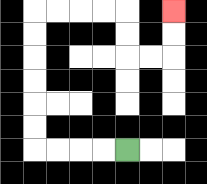{'start': '[5, 6]', 'end': '[7, 0]', 'path_directions': 'L,L,L,L,U,U,U,U,U,U,R,R,R,R,D,D,R,R,U,U', 'path_coordinates': '[[5, 6], [4, 6], [3, 6], [2, 6], [1, 6], [1, 5], [1, 4], [1, 3], [1, 2], [1, 1], [1, 0], [2, 0], [3, 0], [4, 0], [5, 0], [5, 1], [5, 2], [6, 2], [7, 2], [7, 1], [7, 0]]'}